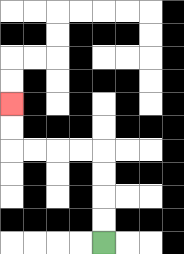{'start': '[4, 10]', 'end': '[0, 4]', 'path_directions': 'U,U,U,U,L,L,L,L,U,U', 'path_coordinates': '[[4, 10], [4, 9], [4, 8], [4, 7], [4, 6], [3, 6], [2, 6], [1, 6], [0, 6], [0, 5], [0, 4]]'}